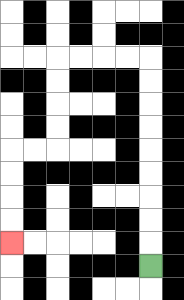{'start': '[6, 11]', 'end': '[0, 10]', 'path_directions': 'U,U,U,U,U,U,U,U,U,L,L,L,L,D,D,D,D,L,L,D,D,D,D', 'path_coordinates': '[[6, 11], [6, 10], [6, 9], [6, 8], [6, 7], [6, 6], [6, 5], [6, 4], [6, 3], [6, 2], [5, 2], [4, 2], [3, 2], [2, 2], [2, 3], [2, 4], [2, 5], [2, 6], [1, 6], [0, 6], [0, 7], [0, 8], [0, 9], [0, 10]]'}